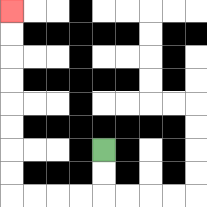{'start': '[4, 6]', 'end': '[0, 0]', 'path_directions': 'D,D,L,L,L,L,U,U,U,U,U,U,U,U', 'path_coordinates': '[[4, 6], [4, 7], [4, 8], [3, 8], [2, 8], [1, 8], [0, 8], [0, 7], [0, 6], [0, 5], [0, 4], [0, 3], [0, 2], [0, 1], [0, 0]]'}